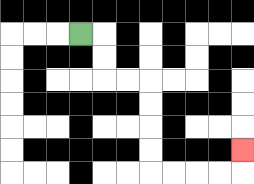{'start': '[3, 1]', 'end': '[10, 6]', 'path_directions': 'R,D,D,R,R,D,D,D,D,R,R,R,R,U', 'path_coordinates': '[[3, 1], [4, 1], [4, 2], [4, 3], [5, 3], [6, 3], [6, 4], [6, 5], [6, 6], [6, 7], [7, 7], [8, 7], [9, 7], [10, 7], [10, 6]]'}